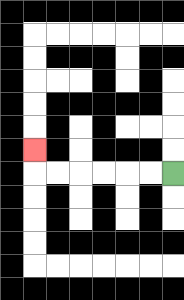{'start': '[7, 7]', 'end': '[1, 6]', 'path_directions': 'L,L,L,L,L,L,U', 'path_coordinates': '[[7, 7], [6, 7], [5, 7], [4, 7], [3, 7], [2, 7], [1, 7], [1, 6]]'}